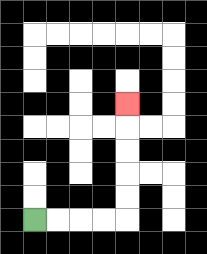{'start': '[1, 9]', 'end': '[5, 4]', 'path_directions': 'R,R,R,R,U,U,U,U,U', 'path_coordinates': '[[1, 9], [2, 9], [3, 9], [4, 9], [5, 9], [5, 8], [5, 7], [5, 6], [5, 5], [5, 4]]'}